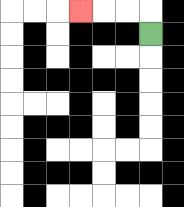{'start': '[6, 1]', 'end': '[3, 0]', 'path_directions': 'U,L,L,L', 'path_coordinates': '[[6, 1], [6, 0], [5, 0], [4, 0], [3, 0]]'}